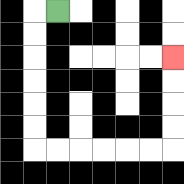{'start': '[2, 0]', 'end': '[7, 2]', 'path_directions': 'L,D,D,D,D,D,D,R,R,R,R,R,R,U,U,U,U', 'path_coordinates': '[[2, 0], [1, 0], [1, 1], [1, 2], [1, 3], [1, 4], [1, 5], [1, 6], [2, 6], [3, 6], [4, 6], [5, 6], [6, 6], [7, 6], [7, 5], [7, 4], [7, 3], [7, 2]]'}